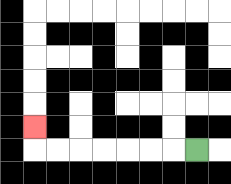{'start': '[8, 6]', 'end': '[1, 5]', 'path_directions': 'L,L,L,L,L,L,L,U', 'path_coordinates': '[[8, 6], [7, 6], [6, 6], [5, 6], [4, 6], [3, 6], [2, 6], [1, 6], [1, 5]]'}